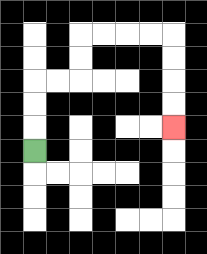{'start': '[1, 6]', 'end': '[7, 5]', 'path_directions': 'U,U,U,R,R,U,U,R,R,R,R,D,D,D,D', 'path_coordinates': '[[1, 6], [1, 5], [1, 4], [1, 3], [2, 3], [3, 3], [3, 2], [3, 1], [4, 1], [5, 1], [6, 1], [7, 1], [7, 2], [7, 3], [7, 4], [7, 5]]'}